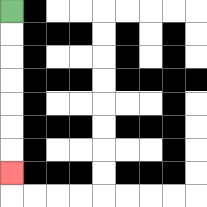{'start': '[0, 0]', 'end': '[0, 7]', 'path_directions': 'D,D,D,D,D,D,D', 'path_coordinates': '[[0, 0], [0, 1], [0, 2], [0, 3], [0, 4], [0, 5], [0, 6], [0, 7]]'}